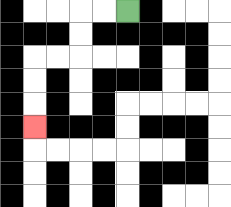{'start': '[5, 0]', 'end': '[1, 5]', 'path_directions': 'L,L,D,D,L,L,D,D,D', 'path_coordinates': '[[5, 0], [4, 0], [3, 0], [3, 1], [3, 2], [2, 2], [1, 2], [1, 3], [1, 4], [1, 5]]'}